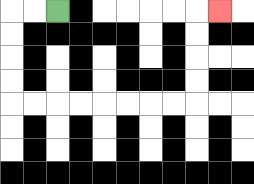{'start': '[2, 0]', 'end': '[9, 0]', 'path_directions': 'L,L,D,D,D,D,R,R,R,R,R,R,R,R,U,U,U,U,R', 'path_coordinates': '[[2, 0], [1, 0], [0, 0], [0, 1], [0, 2], [0, 3], [0, 4], [1, 4], [2, 4], [3, 4], [4, 4], [5, 4], [6, 4], [7, 4], [8, 4], [8, 3], [8, 2], [8, 1], [8, 0], [9, 0]]'}